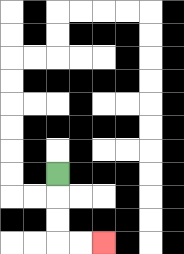{'start': '[2, 7]', 'end': '[4, 10]', 'path_directions': 'D,D,D,R,R', 'path_coordinates': '[[2, 7], [2, 8], [2, 9], [2, 10], [3, 10], [4, 10]]'}